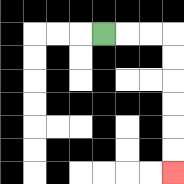{'start': '[4, 1]', 'end': '[7, 7]', 'path_directions': 'R,R,R,D,D,D,D,D,D', 'path_coordinates': '[[4, 1], [5, 1], [6, 1], [7, 1], [7, 2], [7, 3], [7, 4], [7, 5], [7, 6], [7, 7]]'}